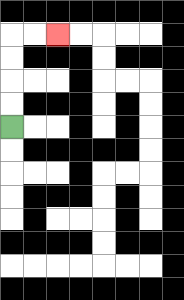{'start': '[0, 5]', 'end': '[2, 1]', 'path_directions': 'U,U,U,U,R,R', 'path_coordinates': '[[0, 5], [0, 4], [0, 3], [0, 2], [0, 1], [1, 1], [2, 1]]'}